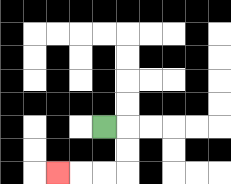{'start': '[4, 5]', 'end': '[2, 7]', 'path_directions': 'R,D,D,L,L,L', 'path_coordinates': '[[4, 5], [5, 5], [5, 6], [5, 7], [4, 7], [3, 7], [2, 7]]'}